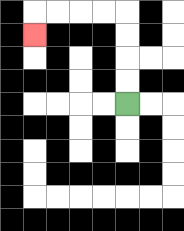{'start': '[5, 4]', 'end': '[1, 1]', 'path_directions': 'U,U,U,U,L,L,L,L,D', 'path_coordinates': '[[5, 4], [5, 3], [5, 2], [5, 1], [5, 0], [4, 0], [3, 0], [2, 0], [1, 0], [1, 1]]'}